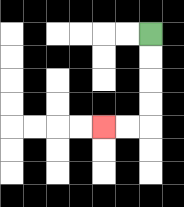{'start': '[6, 1]', 'end': '[4, 5]', 'path_directions': 'D,D,D,D,L,L', 'path_coordinates': '[[6, 1], [6, 2], [6, 3], [6, 4], [6, 5], [5, 5], [4, 5]]'}